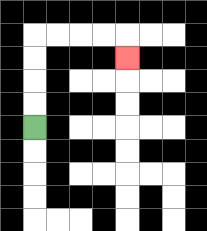{'start': '[1, 5]', 'end': '[5, 2]', 'path_directions': 'U,U,U,U,R,R,R,R,D', 'path_coordinates': '[[1, 5], [1, 4], [1, 3], [1, 2], [1, 1], [2, 1], [3, 1], [4, 1], [5, 1], [5, 2]]'}